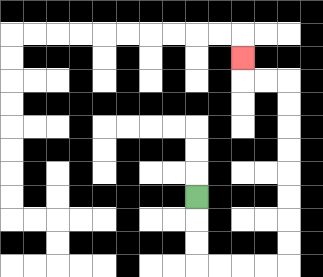{'start': '[8, 8]', 'end': '[10, 2]', 'path_directions': 'D,D,D,R,R,R,R,U,U,U,U,U,U,U,U,L,L,U', 'path_coordinates': '[[8, 8], [8, 9], [8, 10], [8, 11], [9, 11], [10, 11], [11, 11], [12, 11], [12, 10], [12, 9], [12, 8], [12, 7], [12, 6], [12, 5], [12, 4], [12, 3], [11, 3], [10, 3], [10, 2]]'}